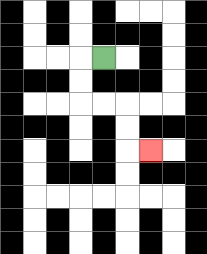{'start': '[4, 2]', 'end': '[6, 6]', 'path_directions': 'L,D,D,R,R,D,D,R', 'path_coordinates': '[[4, 2], [3, 2], [3, 3], [3, 4], [4, 4], [5, 4], [5, 5], [5, 6], [6, 6]]'}